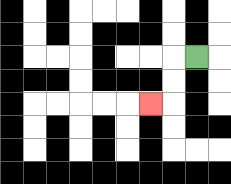{'start': '[8, 2]', 'end': '[6, 4]', 'path_directions': 'L,D,D,L', 'path_coordinates': '[[8, 2], [7, 2], [7, 3], [7, 4], [6, 4]]'}